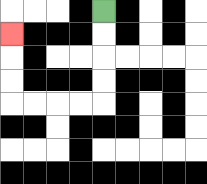{'start': '[4, 0]', 'end': '[0, 1]', 'path_directions': 'D,D,D,D,L,L,L,L,U,U,U', 'path_coordinates': '[[4, 0], [4, 1], [4, 2], [4, 3], [4, 4], [3, 4], [2, 4], [1, 4], [0, 4], [0, 3], [0, 2], [0, 1]]'}